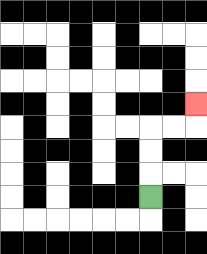{'start': '[6, 8]', 'end': '[8, 4]', 'path_directions': 'U,U,U,R,R,U', 'path_coordinates': '[[6, 8], [6, 7], [6, 6], [6, 5], [7, 5], [8, 5], [8, 4]]'}